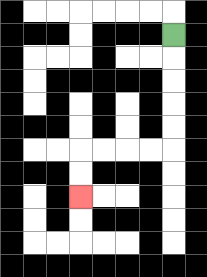{'start': '[7, 1]', 'end': '[3, 8]', 'path_directions': 'D,D,D,D,D,L,L,L,L,D,D', 'path_coordinates': '[[7, 1], [7, 2], [7, 3], [7, 4], [7, 5], [7, 6], [6, 6], [5, 6], [4, 6], [3, 6], [3, 7], [3, 8]]'}